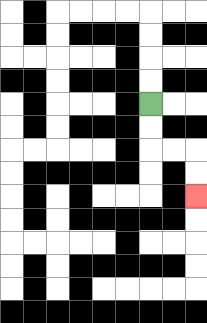{'start': '[6, 4]', 'end': '[8, 8]', 'path_directions': 'D,D,R,R,D,D', 'path_coordinates': '[[6, 4], [6, 5], [6, 6], [7, 6], [8, 6], [8, 7], [8, 8]]'}